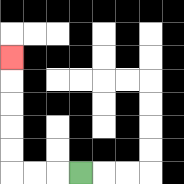{'start': '[3, 7]', 'end': '[0, 2]', 'path_directions': 'L,L,L,U,U,U,U,U', 'path_coordinates': '[[3, 7], [2, 7], [1, 7], [0, 7], [0, 6], [0, 5], [0, 4], [0, 3], [0, 2]]'}